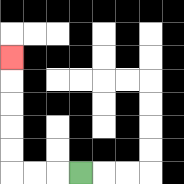{'start': '[3, 7]', 'end': '[0, 2]', 'path_directions': 'L,L,L,U,U,U,U,U', 'path_coordinates': '[[3, 7], [2, 7], [1, 7], [0, 7], [0, 6], [0, 5], [0, 4], [0, 3], [0, 2]]'}